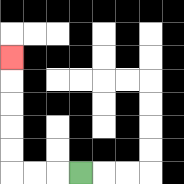{'start': '[3, 7]', 'end': '[0, 2]', 'path_directions': 'L,L,L,U,U,U,U,U', 'path_coordinates': '[[3, 7], [2, 7], [1, 7], [0, 7], [0, 6], [0, 5], [0, 4], [0, 3], [0, 2]]'}